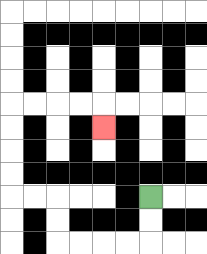{'start': '[6, 8]', 'end': '[4, 5]', 'path_directions': 'D,D,L,L,L,L,U,U,L,L,U,U,U,U,R,R,R,R,D', 'path_coordinates': '[[6, 8], [6, 9], [6, 10], [5, 10], [4, 10], [3, 10], [2, 10], [2, 9], [2, 8], [1, 8], [0, 8], [0, 7], [0, 6], [0, 5], [0, 4], [1, 4], [2, 4], [3, 4], [4, 4], [4, 5]]'}